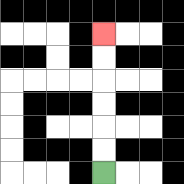{'start': '[4, 7]', 'end': '[4, 1]', 'path_directions': 'U,U,U,U,U,U', 'path_coordinates': '[[4, 7], [4, 6], [4, 5], [4, 4], [4, 3], [4, 2], [4, 1]]'}